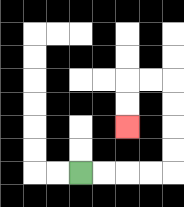{'start': '[3, 7]', 'end': '[5, 5]', 'path_directions': 'R,R,R,R,U,U,U,U,L,L,D,D', 'path_coordinates': '[[3, 7], [4, 7], [5, 7], [6, 7], [7, 7], [7, 6], [7, 5], [7, 4], [7, 3], [6, 3], [5, 3], [5, 4], [5, 5]]'}